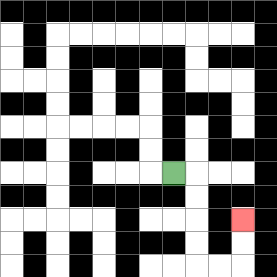{'start': '[7, 7]', 'end': '[10, 9]', 'path_directions': 'R,D,D,D,D,R,R,U,U', 'path_coordinates': '[[7, 7], [8, 7], [8, 8], [8, 9], [8, 10], [8, 11], [9, 11], [10, 11], [10, 10], [10, 9]]'}